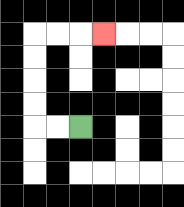{'start': '[3, 5]', 'end': '[4, 1]', 'path_directions': 'L,L,U,U,U,U,R,R,R', 'path_coordinates': '[[3, 5], [2, 5], [1, 5], [1, 4], [1, 3], [1, 2], [1, 1], [2, 1], [3, 1], [4, 1]]'}